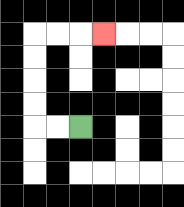{'start': '[3, 5]', 'end': '[4, 1]', 'path_directions': 'L,L,U,U,U,U,R,R,R', 'path_coordinates': '[[3, 5], [2, 5], [1, 5], [1, 4], [1, 3], [1, 2], [1, 1], [2, 1], [3, 1], [4, 1]]'}